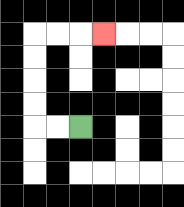{'start': '[3, 5]', 'end': '[4, 1]', 'path_directions': 'L,L,U,U,U,U,R,R,R', 'path_coordinates': '[[3, 5], [2, 5], [1, 5], [1, 4], [1, 3], [1, 2], [1, 1], [2, 1], [3, 1], [4, 1]]'}